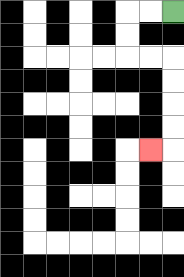{'start': '[7, 0]', 'end': '[6, 6]', 'path_directions': 'L,L,D,D,R,R,D,D,D,D,L', 'path_coordinates': '[[7, 0], [6, 0], [5, 0], [5, 1], [5, 2], [6, 2], [7, 2], [7, 3], [7, 4], [7, 5], [7, 6], [6, 6]]'}